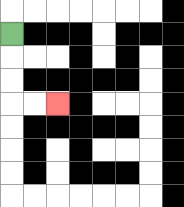{'start': '[0, 1]', 'end': '[2, 4]', 'path_directions': 'D,D,D,R,R', 'path_coordinates': '[[0, 1], [0, 2], [0, 3], [0, 4], [1, 4], [2, 4]]'}